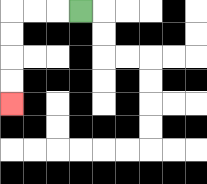{'start': '[3, 0]', 'end': '[0, 4]', 'path_directions': 'L,L,L,D,D,D,D', 'path_coordinates': '[[3, 0], [2, 0], [1, 0], [0, 0], [0, 1], [0, 2], [0, 3], [0, 4]]'}